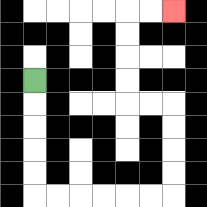{'start': '[1, 3]', 'end': '[7, 0]', 'path_directions': 'D,D,D,D,D,R,R,R,R,R,R,U,U,U,U,L,L,U,U,U,U,R,R', 'path_coordinates': '[[1, 3], [1, 4], [1, 5], [1, 6], [1, 7], [1, 8], [2, 8], [3, 8], [4, 8], [5, 8], [6, 8], [7, 8], [7, 7], [7, 6], [7, 5], [7, 4], [6, 4], [5, 4], [5, 3], [5, 2], [5, 1], [5, 0], [6, 0], [7, 0]]'}